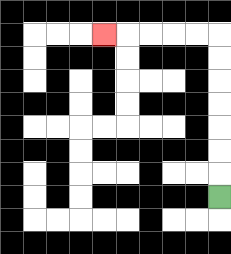{'start': '[9, 8]', 'end': '[4, 1]', 'path_directions': 'U,U,U,U,U,U,U,L,L,L,L,L', 'path_coordinates': '[[9, 8], [9, 7], [9, 6], [9, 5], [9, 4], [9, 3], [9, 2], [9, 1], [8, 1], [7, 1], [6, 1], [5, 1], [4, 1]]'}